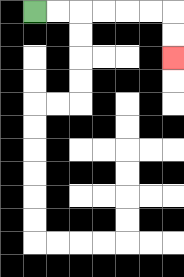{'start': '[1, 0]', 'end': '[7, 2]', 'path_directions': 'R,R,R,R,R,R,D,D', 'path_coordinates': '[[1, 0], [2, 0], [3, 0], [4, 0], [5, 0], [6, 0], [7, 0], [7, 1], [7, 2]]'}